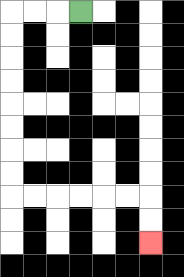{'start': '[3, 0]', 'end': '[6, 10]', 'path_directions': 'L,L,L,D,D,D,D,D,D,D,D,R,R,R,R,R,R,D,D', 'path_coordinates': '[[3, 0], [2, 0], [1, 0], [0, 0], [0, 1], [0, 2], [0, 3], [0, 4], [0, 5], [0, 6], [0, 7], [0, 8], [1, 8], [2, 8], [3, 8], [4, 8], [5, 8], [6, 8], [6, 9], [6, 10]]'}